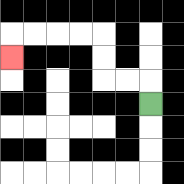{'start': '[6, 4]', 'end': '[0, 2]', 'path_directions': 'U,L,L,U,U,L,L,L,L,D', 'path_coordinates': '[[6, 4], [6, 3], [5, 3], [4, 3], [4, 2], [4, 1], [3, 1], [2, 1], [1, 1], [0, 1], [0, 2]]'}